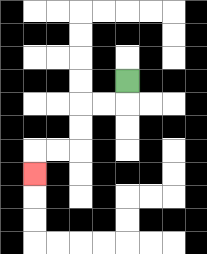{'start': '[5, 3]', 'end': '[1, 7]', 'path_directions': 'D,L,L,D,D,L,L,D', 'path_coordinates': '[[5, 3], [5, 4], [4, 4], [3, 4], [3, 5], [3, 6], [2, 6], [1, 6], [1, 7]]'}